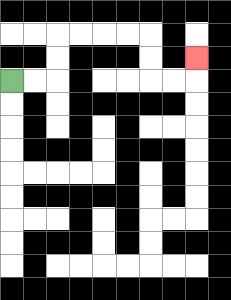{'start': '[0, 3]', 'end': '[8, 2]', 'path_directions': 'R,R,U,U,R,R,R,R,D,D,R,R,U', 'path_coordinates': '[[0, 3], [1, 3], [2, 3], [2, 2], [2, 1], [3, 1], [4, 1], [5, 1], [6, 1], [6, 2], [6, 3], [7, 3], [8, 3], [8, 2]]'}